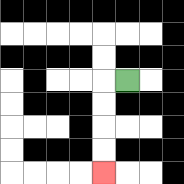{'start': '[5, 3]', 'end': '[4, 7]', 'path_directions': 'L,D,D,D,D', 'path_coordinates': '[[5, 3], [4, 3], [4, 4], [4, 5], [4, 6], [4, 7]]'}